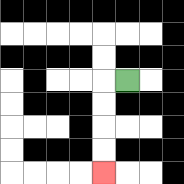{'start': '[5, 3]', 'end': '[4, 7]', 'path_directions': 'L,D,D,D,D', 'path_coordinates': '[[5, 3], [4, 3], [4, 4], [4, 5], [4, 6], [4, 7]]'}